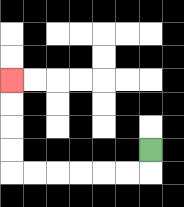{'start': '[6, 6]', 'end': '[0, 3]', 'path_directions': 'D,L,L,L,L,L,L,U,U,U,U', 'path_coordinates': '[[6, 6], [6, 7], [5, 7], [4, 7], [3, 7], [2, 7], [1, 7], [0, 7], [0, 6], [0, 5], [0, 4], [0, 3]]'}